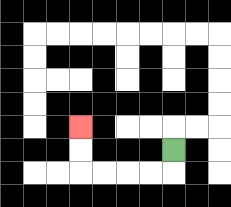{'start': '[7, 6]', 'end': '[3, 5]', 'path_directions': 'D,L,L,L,L,U,U', 'path_coordinates': '[[7, 6], [7, 7], [6, 7], [5, 7], [4, 7], [3, 7], [3, 6], [3, 5]]'}